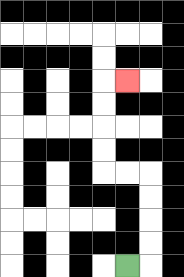{'start': '[5, 11]', 'end': '[5, 3]', 'path_directions': 'R,U,U,U,U,L,L,U,U,U,U,R', 'path_coordinates': '[[5, 11], [6, 11], [6, 10], [6, 9], [6, 8], [6, 7], [5, 7], [4, 7], [4, 6], [4, 5], [4, 4], [4, 3], [5, 3]]'}